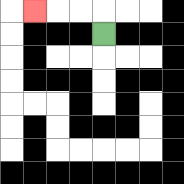{'start': '[4, 1]', 'end': '[1, 0]', 'path_directions': 'U,L,L,L', 'path_coordinates': '[[4, 1], [4, 0], [3, 0], [2, 0], [1, 0]]'}